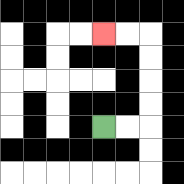{'start': '[4, 5]', 'end': '[4, 1]', 'path_directions': 'R,R,U,U,U,U,L,L', 'path_coordinates': '[[4, 5], [5, 5], [6, 5], [6, 4], [6, 3], [6, 2], [6, 1], [5, 1], [4, 1]]'}